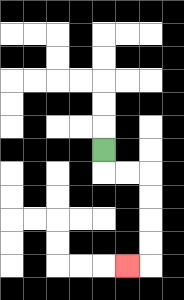{'start': '[4, 6]', 'end': '[5, 11]', 'path_directions': 'D,R,R,D,D,D,D,L', 'path_coordinates': '[[4, 6], [4, 7], [5, 7], [6, 7], [6, 8], [6, 9], [6, 10], [6, 11], [5, 11]]'}